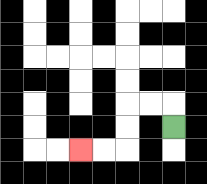{'start': '[7, 5]', 'end': '[3, 6]', 'path_directions': 'U,L,L,D,D,L,L', 'path_coordinates': '[[7, 5], [7, 4], [6, 4], [5, 4], [5, 5], [5, 6], [4, 6], [3, 6]]'}